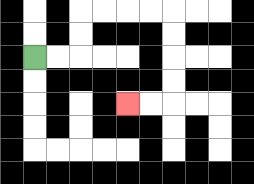{'start': '[1, 2]', 'end': '[5, 4]', 'path_directions': 'R,R,U,U,R,R,R,R,D,D,D,D,L,L', 'path_coordinates': '[[1, 2], [2, 2], [3, 2], [3, 1], [3, 0], [4, 0], [5, 0], [6, 0], [7, 0], [7, 1], [7, 2], [7, 3], [7, 4], [6, 4], [5, 4]]'}